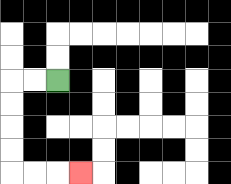{'start': '[2, 3]', 'end': '[3, 7]', 'path_directions': 'L,L,D,D,D,D,R,R,R', 'path_coordinates': '[[2, 3], [1, 3], [0, 3], [0, 4], [0, 5], [0, 6], [0, 7], [1, 7], [2, 7], [3, 7]]'}